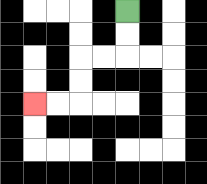{'start': '[5, 0]', 'end': '[1, 4]', 'path_directions': 'D,D,L,L,D,D,L,L', 'path_coordinates': '[[5, 0], [5, 1], [5, 2], [4, 2], [3, 2], [3, 3], [3, 4], [2, 4], [1, 4]]'}